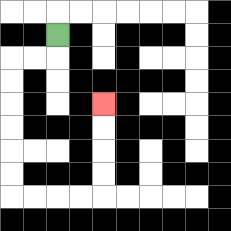{'start': '[2, 1]', 'end': '[4, 4]', 'path_directions': 'D,L,L,D,D,D,D,D,D,R,R,R,R,U,U,U,U', 'path_coordinates': '[[2, 1], [2, 2], [1, 2], [0, 2], [0, 3], [0, 4], [0, 5], [0, 6], [0, 7], [0, 8], [1, 8], [2, 8], [3, 8], [4, 8], [4, 7], [4, 6], [4, 5], [4, 4]]'}